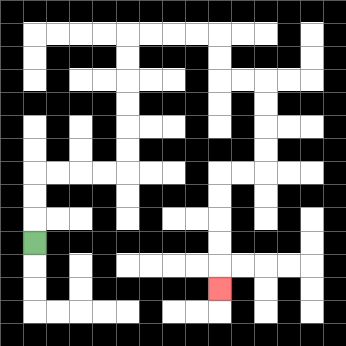{'start': '[1, 10]', 'end': '[9, 12]', 'path_directions': 'U,U,U,R,R,R,R,U,U,U,U,U,U,R,R,R,R,D,D,R,R,D,D,D,D,L,L,D,D,D,D,D', 'path_coordinates': '[[1, 10], [1, 9], [1, 8], [1, 7], [2, 7], [3, 7], [4, 7], [5, 7], [5, 6], [5, 5], [5, 4], [5, 3], [5, 2], [5, 1], [6, 1], [7, 1], [8, 1], [9, 1], [9, 2], [9, 3], [10, 3], [11, 3], [11, 4], [11, 5], [11, 6], [11, 7], [10, 7], [9, 7], [9, 8], [9, 9], [9, 10], [9, 11], [9, 12]]'}